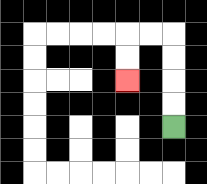{'start': '[7, 5]', 'end': '[5, 3]', 'path_directions': 'U,U,U,U,L,L,D,D', 'path_coordinates': '[[7, 5], [7, 4], [7, 3], [7, 2], [7, 1], [6, 1], [5, 1], [5, 2], [5, 3]]'}